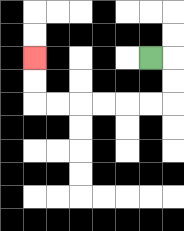{'start': '[6, 2]', 'end': '[1, 2]', 'path_directions': 'R,D,D,L,L,L,L,L,L,U,U', 'path_coordinates': '[[6, 2], [7, 2], [7, 3], [7, 4], [6, 4], [5, 4], [4, 4], [3, 4], [2, 4], [1, 4], [1, 3], [1, 2]]'}